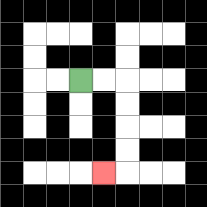{'start': '[3, 3]', 'end': '[4, 7]', 'path_directions': 'R,R,D,D,D,D,L', 'path_coordinates': '[[3, 3], [4, 3], [5, 3], [5, 4], [5, 5], [5, 6], [5, 7], [4, 7]]'}